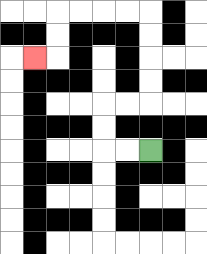{'start': '[6, 6]', 'end': '[1, 2]', 'path_directions': 'L,L,U,U,R,R,U,U,U,U,L,L,L,L,D,D,L', 'path_coordinates': '[[6, 6], [5, 6], [4, 6], [4, 5], [4, 4], [5, 4], [6, 4], [6, 3], [6, 2], [6, 1], [6, 0], [5, 0], [4, 0], [3, 0], [2, 0], [2, 1], [2, 2], [1, 2]]'}